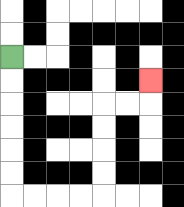{'start': '[0, 2]', 'end': '[6, 3]', 'path_directions': 'D,D,D,D,D,D,R,R,R,R,U,U,U,U,R,R,U', 'path_coordinates': '[[0, 2], [0, 3], [0, 4], [0, 5], [0, 6], [0, 7], [0, 8], [1, 8], [2, 8], [3, 8], [4, 8], [4, 7], [4, 6], [4, 5], [4, 4], [5, 4], [6, 4], [6, 3]]'}